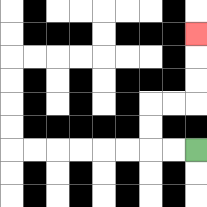{'start': '[8, 6]', 'end': '[8, 1]', 'path_directions': 'L,L,U,U,R,R,U,U,U', 'path_coordinates': '[[8, 6], [7, 6], [6, 6], [6, 5], [6, 4], [7, 4], [8, 4], [8, 3], [8, 2], [8, 1]]'}